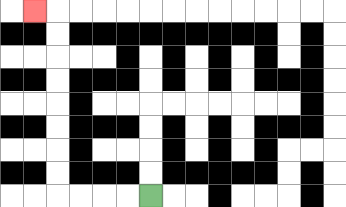{'start': '[6, 8]', 'end': '[1, 0]', 'path_directions': 'L,L,L,L,U,U,U,U,U,U,U,U,L', 'path_coordinates': '[[6, 8], [5, 8], [4, 8], [3, 8], [2, 8], [2, 7], [2, 6], [2, 5], [2, 4], [2, 3], [2, 2], [2, 1], [2, 0], [1, 0]]'}